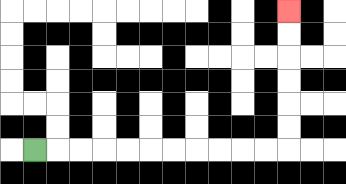{'start': '[1, 6]', 'end': '[12, 0]', 'path_directions': 'R,R,R,R,R,R,R,R,R,R,R,U,U,U,U,U,U', 'path_coordinates': '[[1, 6], [2, 6], [3, 6], [4, 6], [5, 6], [6, 6], [7, 6], [8, 6], [9, 6], [10, 6], [11, 6], [12, 6], [12, 5], [12, 4], [12, 3], [12, 2], [12, 1], [12, 0]]'}